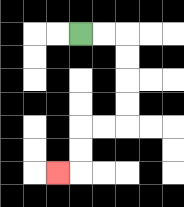{'start': '[3, 1]', 'end': '[2, 7]', 'path_directions': 'R,R,D,D,D,D,L,L,D,D,L', 'path_coordinates': '[[3, 1], [4, 1], [5, 1], [5, 2], [5, 3], [5, 4], [5, 5], [4, 5], [3, 5], [3, 6], [3, 7], [2, 7]]'}